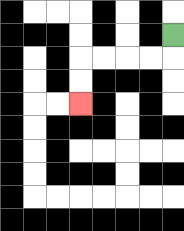{'start': '[7, 1]', 'end': '[3, 4]', 'path_directions': 'D,L,L,L,L,D,D', 'path_coordinates': '[[7, 1], [7, 2], [6, 2], [5, 2], [4, 2], [3, 2], [3, 3], [3, 4]]'}